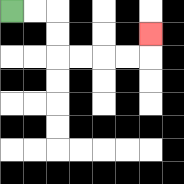{'start': '[0, 0]', 'end': '[6, 1]', 'path_directions': 'R,R,D,D,R,R,R,R,U', 'path_coordinates': '[[0, 0], [1, 0], [2, 0], [2, 1], [2, 2], [3, 2], [4, 2], [5, 2], [6, 2], [6, 1]]'}